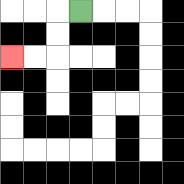{'start': '[3, 0]', 'end': '[0, 2]', 'path_directions': 'L,D,D,L,L', 'path_coordinates': '[[3, 0], [2, 0], [2, 1], [2, 2], [1, 2], [0, 2]]'}